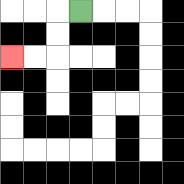{'start': '[3, 0]', 'end': '[0, 2]', 'path_directions': 'L,D,D,L,L', 'path_coordinates': '[[3, 0], [2, 0], [2, 1], [2, 2], [1, 2], [0, 2]]'}